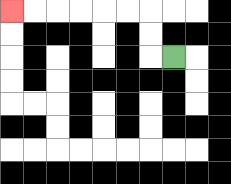{'start': '[7, 2]', 'end': '[0, 0]', 'path_directions': 'L,U,U,L,L,L,L,L,L', 'path_coordinates': '[[7, 2], [6, 2], [6, 1], [6, 0], [5, 0], [4, 0], [3, 0], [2, 0], [1, 0], [0, 0]]'}